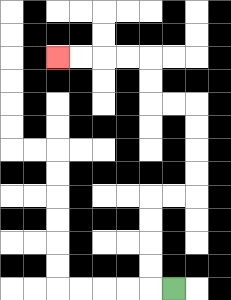{'start': '[7, 12]', 'end': '[2, 2]', 'path_directions': 'L,U,U,U,U,R,R,U,U,U,U,L,L,U,U,L,L,L,L', 'path_coordinates': '[[7, 12], [6, 12], [6, 11], [6, 10], [6, 9], [6, 8], [7, 8], [8, 8], [8, 7], [8, 6], [8, 5], [8, 4], [7, 4], [6, 4], [6, 3], [6, 2], [5, 2], [4, 2], [3, 2], [2, 2]]'}